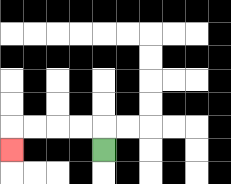{'start': '[4, 6]', 'end': '[0, 6]', 'path_directions': 'U,L,L,L,L,D', 'path_coordinates': '[[4, 6], [4, 5], [3, 5], [2, 5], [1, 5], [0, 5], [0, 6]]'}